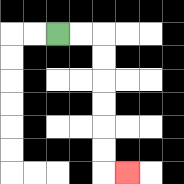{'start': '[2, 1]', 'end': '[5, 7]', 'path_directions': 'R,R,D,D,D,D,D,D,R', 'path_coordinates': '[[2, 1], [3, 1], [4, 1], [4, 2], [4, 3], [4, 4], [4, 5], [4, 6], [4, 7], [5, 7]]'}